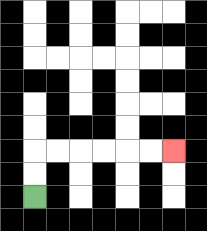{'start': '[1, 8]', 'end': '[7, 6]', 'path_directions': 'U,U,R,R,R,R,R,R', 'path_coordinates': '[[1, 8], [1, 7], [1, 6], [2, 6], [3, 6], [4, 6], [5, 6], [6, 6], [7, 6]]'}